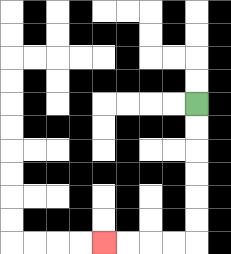{'start': '[8, 4]', 'end': '[4, 10]', 'path_directions': 'D,D,D,D,D,D,L,L,L,L', 'path_coordinates': '[[8, 4], [8, 5], [8, 6], [8, 7], [8, 8], [8, 9], [8, 10], [7, 10], [6, 10], [5, 10], [4, 10]]'}